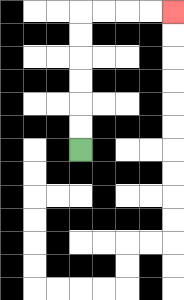{'start': '[3, 6]', 'end': '[7, 0]', 'path_directions': 'U,U,U,U,U,U,R,R,R,R', 'path_coordinates': '[[3, 6], [3, 5], [3, 4], [3, 3], [3, 2], [3, 1], [3, 0], [4, 0], [5, 0], [6, 0], [7, 0]]'}